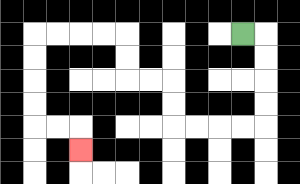{'start': '[10, 1]', 'end': '[3, 6]', 'path_directions': 'R,D,D,D,D,L,L,L,L,U,U,L,L,U,U,L,L,L,L,D,D,D,D,R,R,D', 'path_coordinates': '[[10, 1], [11, 1], [11, 2], [11, 3], [11, 4], [11, 5], [10, 5], [9, 5], [8, 5], [7, 5], [7, 4], [7, 3], [6, 3], [5, 3], [5, 2], [5, 1], [4, 1], [3, 1], [2, 1], [1, 1], [1, 2], [1, 3], [1, 4], [1, 5], [2, 5], [3, 5], [3, 6]]'}